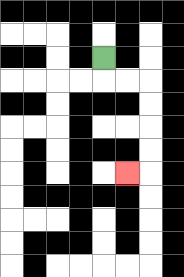{'start': '[4, 2]', 'end': '[5, 7]', 'path_directions': 'D,R,R,D,D,D,D,L', 'path_coordinates': '[[4, 2], [4, 3], [5, 3], [6, 3], [6, 4], [6, 5], [6, 6], [6, 7], [5, 7]]'}